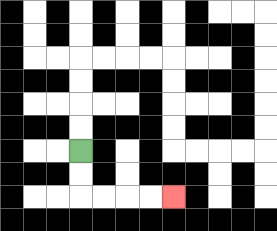{'start': '[3, 6]', 'end': '[7, 8]', 'path_directions': 'D,D,R,R,R,R', 'path_coordinates': '[[3, 6], [3, 7], [3, 8], [4, 8], [5, 8], [6, 8], [7, 8]]'}